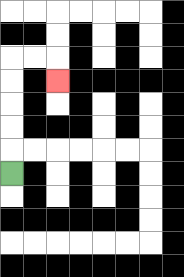{'start': '[0, 7]', 'end': '[2, 3]', 'path_directions': 'U,U,U,U,U,R,R,D', 'path_coordinates': '[[0, 7], [0, 6], [0, 5], [0, 4], [0, 3], [0, 2], [1, 2], [2, 2], [2, 3]]'}